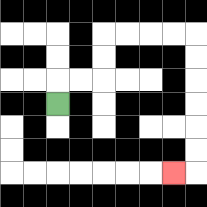{'start': '[2, 4]', 'end': '[7, 7]', 'path_directions': 'U,R,R,U,U,R,R,R,R,D,D,D,D,D,D,L', 'path_coordinates': '[[2, 4], [2, 3], [3, 3], [4, 3], [4, 2], [4, 1], [5, 1], [6, 1], [7, 1], [8, 1], [8, 2], [8, 3], [8, 4], [8, 5], [8, 6], [8, 7], [7, 7]]'}